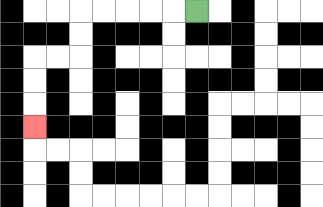{'start': '[8, 0]', 'end': '[1, 5]', 'path_directions': 'L,L,L,L,L,D,D,L,L,D,D,D', 'path_coordinates': '[[8, 0], [7, 0], [6, 0], [5, 0], [4, 0], [3, 0], [3, 1], [3, 2], [2, 2], [1, 2], [1, 3], [1, 4], [1, 5]]'}